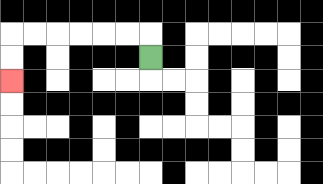{'start': '[6, 2]', 'end': '[0, 3]', 'path_directions': 'U,L,L,L,L,L,L,D,D', 'path_coordinates': '[[6, 2], [6, 1], [5, 1], [4, 1], [3, 1], [2, 1], [1, 1], [0, 1], [0, 2], [0, 3]]'}